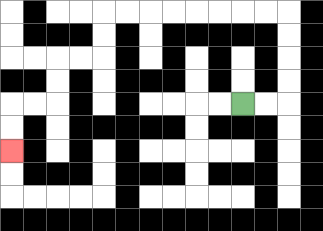{'start': '[10, 4]', 'end': '[0, 6]', 'path_directions': 'R,R,U,U,U,U,L,L,L,L,L,L,L,L,D,D,L,L,D,D,L,L,D,D', 'path_coordinates': '[[10, 4], [11, 4], [12, 4], [12, 3], [12, 2], [12, 1], [12, 0], [11, 0], [10, 0], [9, 0], [8, 0], [7, 0], [6, 0], [5, 0], [4, 0], [4, 1], [4, 2], [3, 2], [2, 2], [2, 3], [2, 4], [1, 4], [0, 4], [0, 5], [0, 6]]'}